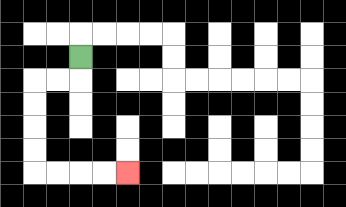{'start': '[3, 2]', 'end': '[5, 7]', 'path_directions': 'D,L,L,D,D,D,D,R,R,R,R', 'path_coordinates': '[[3, 2], [3, 3], [2, 3], [1, 3], [1, 4], [1, 5], [1, 6], [1, 7], [2, 7], [3, 7], [4, 7], [5, 7]]'}